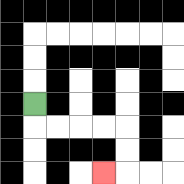{'start': '[1, 4]', 'end': '[4, 7]', 'path_directions': 'D,R,R,R,R,D,D,L', 'path_coordinates': '[[1, 4], [1, 5], [2, 5], [3, 5], [4, 5], [5, 5], [5, 6], [5, 7], [4, 7]]'}